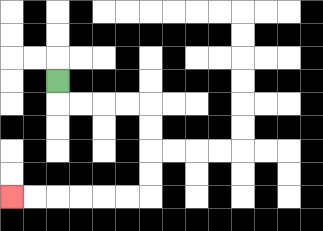{'start': '[2, 3]', 'end': '[0, 8]', 'path_directions': 'D,R,R,R,R,D,D,D,D,L,L,L,L,L,L', 'path_coordinates': '[[2, 3], [2, 4], [3, 4], [4, 4], [5, 4], [6, 4], [6, 5], [6, 6], [6, 7], [6, 8], [5, 8], [4, 8], [3, 8], [2, 8], [1, 8], [0, 8]]'}